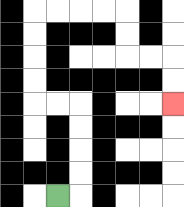{'start': '[2, 8]', 'end': '[7, 4]', 'path_directions': 'R,U,U,U,U,L,L,U,U,U,U,R,R,R,R,D,D,R,R,D,D', 'path_coordinates': '[[2, 8], [3, 8], [3, 7], [3, 6], [3, 5], [3, 4], [2, 4], [1, 4], [1, 3], [1, 2], [1, 1], [1, 0], [2, 0], [3, 0], [4, 0], [5, 0], [5, 1], [5, 2], [6, 2], [7, 2], [7, 3], [7, 4]]'}